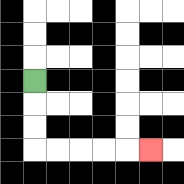{'start': '[1, 3]', 'end': '[6, 6]', 'path_directions': 'D,D,D,R,R,R,R,R', 'path_coordinates': '[[1, 3], [1, 4], [1, 5], [1, 6], [2, 6], [3, 6], [4, 6], [5, 6], [6, 6]]'}